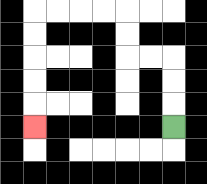{'start': '[7, 5]', 'end': '[1, 5]', 'path_directions': 'U,U,U,L,L,U,U,L,L,L,L,D,D,D,D,D', 'path_coordinates': '[[7, 5], [7, 4], [7, 3], [7, 2], [6, 2], [5, 2], [5, 1], [5, 0], [4, 0], [3, 0], [2, 0], [1, 0], [1, 1], [1, 2], [1, 3], [1, 4], [1, 5]]'}